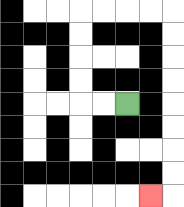{'start': '[5, 4]', 'end': '[6, 8]', 'path_directions': 'L,L,U,U,U,U,R,R,R,R,D,D,D,D,D,D,D,D,L', 'path_coordinates': '[[5, 4], [4, 4], [3, 4], [3, 3], [3, 2], [3, 1], [3, 0], [4, 0], [5, 0], [6, 0], [7, 0], [7, 1], [7, 2], [7, 3], [7, 4], [7, 5], [7, 6], [7, 7], [7, 8], [6, 8]]'}